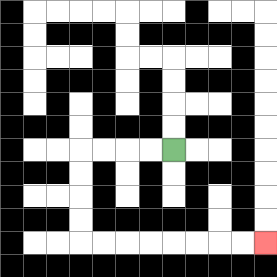{'start': '[7, 6]', 'end': '[11, 10]', 'path_directions': 'L,L,L,L,D,D,D,D,R,R,R,R,R,R,R,R', 'path_coordinates': '[[7, 6], [6, 6], [5, 6], [4, 6], [3, 6], [3, 7], [3, 8], [3, 9], [3, 10], [4, 10], [5, 10], [6, 10], [7, 10], [8, 10], [9, 10], [10, 10], [11, 10]]'}